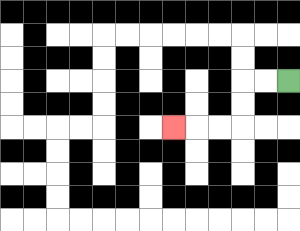{'start': '[12, 3]', 'end': '[7, 5]', 'path_directions': 'L,L,D,D,L,L,L', 'path_coordinates': '[[12, 3], [11, 3], [10, 3], [10, 4], [10, 5], [9, 5], [8, 5], [7, 5]]'}